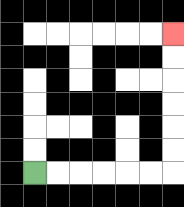{'start': '[1, 7]', 'end': '[7, 1]', 'path_directions': 'R,R,R,R,R,R,U,U,U,U,U,U', 'path_coordinates': '[[1, 7], [2, 7], [3, 7], [4, 7], [5, 7], [6, 7], [7, 7], [7, 6], [7, 5], [7, 4], [7, 3], [7, 2], [7, 1]]'}